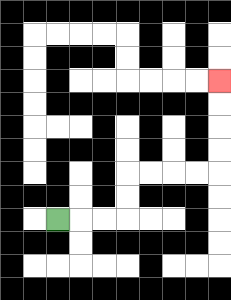{'start': '[2, 9]', 'end': '[9, 3]', 'path_directions': 'R,R,R,U,U,R,R,R,R,U,U,U,U', 'path_coordinates': '[[2, 9], [3, 9], [4, 9], [5, 9], [5, 8], [5, 7], [6, 7], [7, 7], [8, 7], [9, 7], [9, 6], [9, 5], [9, 4], [9, 3]]'}